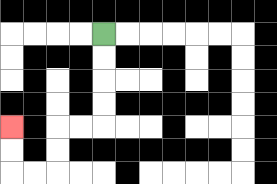{'start': '[4, 1]', 'end': '[0, 5]', 'path_directions': 'D,D,D,D,L,L,D,D,L,L,U,U', 'path_coordinates': '[[4, 1], [4, 2], [4, 3], [4, 4], [4, 5], [3, 5], [2, 5], [2, 6], [2, 7], [1, 7], [0, 7], [0, 6], [0, 5]]'}